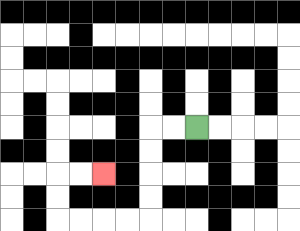{'start': '[8, 5]', 'end': '[4, 7]', 'path_directions': 'L,L,D,D,D,D,L,L,L,L,U,U,R,R', 'path_coordinates': '[[8, 5], [7, 5], [6, 5], [6, 6], [6, 7], [6, 8], [6, 9], [5, 9], [4, 9], [3, 9], [2, 9], [2, 8], [2, 7], [3, 7], [4, 7]]'}